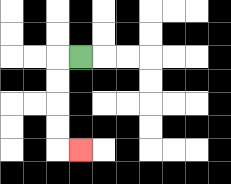{'start': '[3, 2]', 'end': '[3, 6]', 'path_directions': 'L,D,D,D,D,R', 'path_coordinates': '[[3, 2], [2, 2], [2, 3], [2, 4], [2, 5], [2, 6], [3, 6]]'}